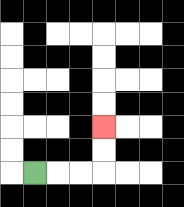{'start': '[1, 7]', 'end': '[4, 5]', 'path_directions': 'R,R,R,U,U', 'path_coordinates': '[[1, 7], [2, 7], [3, 7], [4, 7], [4, 6], [4, 5]]'}